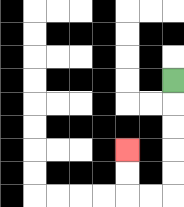{'start': '[7, 3]', 'end': '[5, 6]', 'path_directions': 'D,D,D,D,D,L,L,U,U', 'path_coordinates': '[[7, 3], [7, 4], [7, 5], [7, 6], [7, 7], [7, 8], [6, 8], [5, 8], [5, 7], [5, 6]]'}